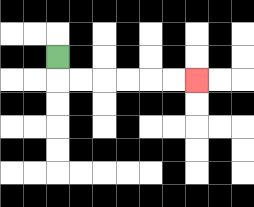{'start': '[2, 2]', 'end': '[8, 3]', 'path_directions': 'D,R,R,R,R,R,R', 'path_coordinates': '[[2, 2], [2, 3], [3, 3], [4, 3], [5, 3], [6, 3], [7, 3], [8, 3]]'}